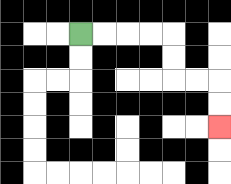{'start': '[3, 1]', 'end': '[9, 5]', 'path_directions': 'R,R,R,R,D,D,R,R,D,D', 'path_coordinates': '[[3, 1], [4, 1], [5, 1], [6, 1], [7, 1], [7, 2], [7, 3], [8, 3], [9, 3], [9, 4], [9, 5]]'}